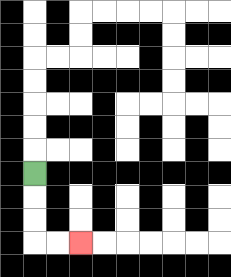{'start': '[1, 7]', 'end': '[3, 10]', 'path_directions': 'D,D,D,R,R', 'path_coordinates': '[[1, 7], [1, 8], [1, 9], [1, 10], [2, 10], [3, 10]]'}